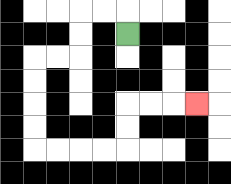{'start': '[5, 1]', 'end': '[8, 4]', 'path_directions': 'U,L,L,D,D,L,L,D,D,D,D,R,R,R,R,U,U,R,R,R', 'path_coordinates': '[[5, 1], [5, 0], [4, 0], [3, 0], [3, 1], [3, 2], [2, 2], [1, 2], [1, 3], [1, 4], [1, 5], [1, 6], [2, 6], [3, 6], [4, 6], [5, 6], [5, 5], [5, 4], [6, 4], [7, 4], [8, 4]]'}